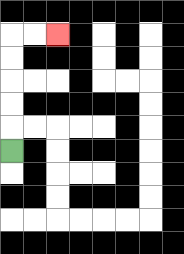{'start': '[0, 6]', 'end': '[2, 1]', 'path_directions': 'U,U,U,U,U,R,R', 'path_coordinates': '[[0, 6], [0, 5], [0, 4], [0, 3], [0, 2], [0, 1], [1, 1], [2, 1]]'}